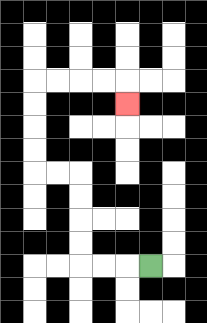{'start': '[6, 11]', 'end': '[5, 4]', 'path_directions': 'L,L,L,U,U,U,U,L,L,U,U,U,U,R,R,R,R,D', 'path_coordinates': '[[6, 11], [5, 11], [4, 11], [3, 11], [3, 10], [3, 9], [3, 8], [3, 7], [2, 7], [1, 7], [1, 6], [1, 5], [1, 4], [1, 3], [2, 3], [3, 3], [4, 3], [5, 3], [5, 4]]'}